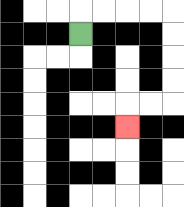{'start': '[3, 1]', 'end': '[5, 5]', 'path_directions': 'U,R,R,R,R,D,D,D,D,L,L,D', 'path_coordinates': '[[3, 1], [3, 0], [4, 0], [5, 0], [6, 0], [7, 0], [7, 1], [7, 2], [7, 3], [7, 4], [6, 4], [5, 4], [5, 5]]'}